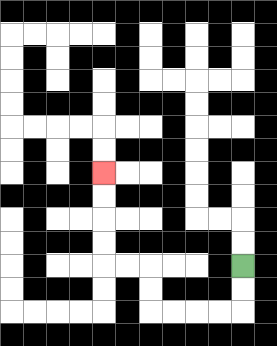{'start': '[10, 11]', 'end': '[4, 7]', 'path_directions': 'D,D,L,L,L,L,U,U,L,L,U,U,U,U', 'path_coordinates': '[[10, 11], [10, 12], [10, 13], [9, 13], [8, 13], [7, 13], [6, 13], [6, 12], [6, 11], [5, 11], [4, 11], [4, 10], [4, 9], [4, 8], [4, 7]]'}